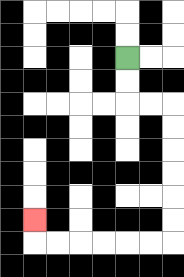{'start': '[5, 2]', 'end': '[1, 9]', 'path_directions': 'D,D,R,R,D,D,D,D,D,D,L,L,L,L,L,L,U', 'path_coordinates': '[[5, 2], [5, 3], [5, 4], [6, 4], [7, 4], [7, 5], [7, 6], [7, 7], [7, 8], [7, 9], [7, 10], [6, 10], [5, 10], [4, 10], [3, 10], [2, 10], [1, 10], [1, 9]]'}